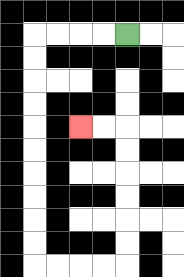{'start': '[5, 1]', 'end': '[3, 5]', 'path_directions': 'L,L,L,L,D,D,D,D,D,D,D,D,D,D,R,R,R,R,U,U,U,U,U,U,L,L', 'path_coordinates': '[[5, 1], [4, 1], [3, 1], [2, 1], [1, 1], [1, 2], [1, 3], [1, 4], [1, 5], [1, 6], [1, 7], [1, 8], [1, 9], [1, 10], [1, 11], [2, 11], [3, 11], [4, 11], [5, 11], [5, 10], [5, 9], [5, 8], [5, 7], [5, 6], [5, 5], [4, 5], [3, 5]]'}